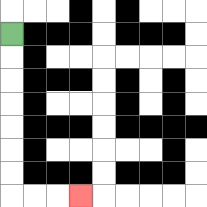{'start': '[0, 1]', 'end': '[3, 8]', 'path_directions': 'D,D,D,D,D,D,D,R,R,R', 'path_coordinates': '[[0, 1], [0, 2], [0, 3], [0, 4], [0, 5], [0, 6], [0, 7], [0, 8], [1, 8], [2, 8], [3, 8]]'}